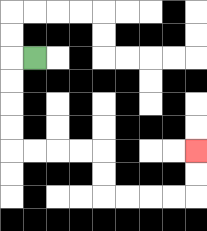{'start': '[1, 2]', 'end': '[8, 6]', 'path_directions': 'L,D,D,D,D,R,R,R,R,D,D,R,R,R,R,U,U', 'path_coordinates': '[[1, 2], [0, 2], [0, 3], [0, 4], [0, 5], [0, 6], [1, 6], [2, 6], [3, 6], [4, 6], [4, 7], [4, 8], [5, 8], [6, 8], [7, 8], [8, 8], [8, 7], [8, 6]]'}